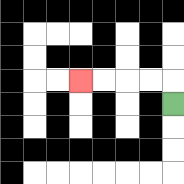{'start': '[7, 4]', 'end': '[3, 3]', 'path_directions': 'U,L,L,L,L', 'path_coordinates': '[[7, 4], [7, 3], [6, 3], [5, 3], [4, 3], [3, 3]]'}